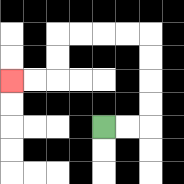{'start': '[4, 5]', 'end': '[0, 3]', 'path_directions': 'R,R,U,U,U,U,L,L,L,L,D,D,L,L', 'path_coordinates': '[[4, 5], [5, 5], [6, 5], [6, 4], [6, 3], [6, 2], [6, 1], [5, 1], [4, 1], [3, 1], [2, 1], [2, 2], [2, 3], [1, 3], [0, 3]]'}